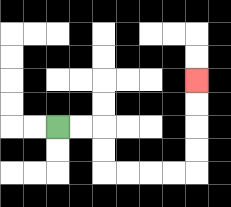{'start': '[2, 5]', 'end': '[8, 3]', 'path_directions': 'R,R,D,D,R,R,R,R,U,U,U,U', 'path_coordinates': '[[2, 5], [3, 5], [4, 5], [4, 6], [4, 7], [5, 7], [6, 7], [7, 7], [8, 7], [8, 6], [8, 5], [8, 4], [8, 3]]'}